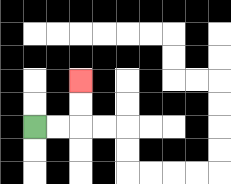{'start': '[1, 5]', 'end': '[3, 3]', 'path_directions': 'R,R,U,U', 'path_coordinates': '[[1, 5], [2, 5], [3, 5], [3, 4], [3, 3]]'}